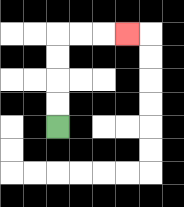{'start': '[2, 5]', 'end': '[5, 1]', 'path_directions': 'U,U,U,U,R,R,R', 'path_coordinates': '[[2, 5], [2, 4], [2, 3], [2, 2], [2, 1], [3, 1], [4, 1], [5, 1]]'}